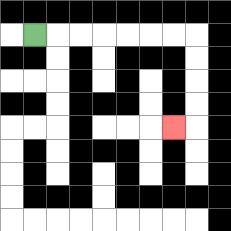{'start': '[1, 1]', 'end': '[7, 5]', 'path_directions': 'R,R,R,R,R,R,R,D,D,D,D,L', 'path_coordinates': '[[1, 1], [2, 1], [3, 1], [4, 1], [5, 1], [6, 1], [7, 1], [8, 1], [8, 2], [8, 3], [8, 4], [8, 5], [7, 5]]'}